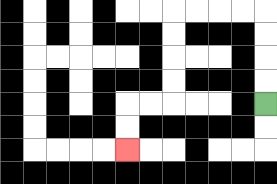{'start': '[11, 4]', 'end': '[5, 6]', 'path_directions': 'U,U,U,U,L,L,L,L,D,D,D,D,L,L,D,D', 'path_coordinates': '[[11, 4], [11, 3], [11, 2], [11, 1], [11, 0], [10, 0], [9, 0], [8, 0], [7, 0], [7, 1], [7, 2], [7, 3], [7, 4], [6, 4], [5, 4], [5, 5], [5, 6]]'}